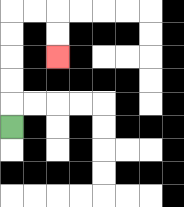{'start': '[0, 5]', 'end': '[2, 2]', 'path_directions': 'U,U,U,U,U,R,R,D,D', 'path_coordinates': '[[0, 5], [0, 4], [0, 3], [0, 2], [0, 1], [0, 0], [1, 0], [2, 0], [2, 1], [2, 2]]'}